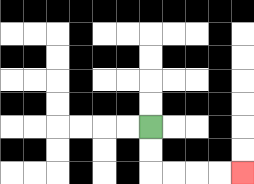{'start': '[6, 5]', 'end': '[10, 7]', 'path_directions': 'D,D,R,R,R,R', 'path_coordinates': '[[6, 5], [6, 6], [6, 7], [7, 7], [8, 7], [9, 7], [10, 7]]'}